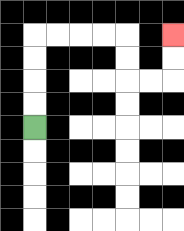{'start': '[1, 5]', 'end': '[7, 1]', 'path_directions': 'U,U,U,U,R,R,R,R,D,D,R,R,U,U', 'path_coordinates': '[[1, 5], [1, 4], [1, 3], [1, 2], [1, 1], [2, 1], [3, 1], [4, 1], [5, 1], [5, 2], [5, 3], [6, 3], [7, 3], [7, 2], [7, 1]]'}